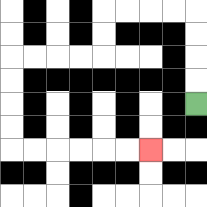{'start': '[8, 4]', 'end': '[6, 6]', 'path_directions': 'U,U,U,U,L,L,L,L,D,D,L,L,L,L,D,D,D,D,R,R,R,R,R,R', 'path_coordinates': '[[8, 4], [8, 3], [8, 2], [8, 1], [8, 0], [7, 0], [6, 0], [5, 0], [4, 0], [4, 1], [4, 2], [3, 2], [2, 2], [1, 2], [0, 2], [0, 3], [0, 4], [0, 5], [0, 6], [1, 6], [2, 6], [3, 6], [4, 6], [5, 6], [6, 6]]'}